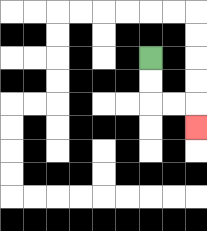{'start': '[6, 2]', 'end': '[8, 5]', 'path_directions': 'D,D,R,R,D', 'path_coordinates': '[[6, 2], [6, 3], [6, 4], [7, 4], [8, 4], [8, 5]]'}